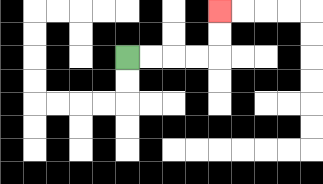{'start': '[5, 2]', 'end': '[9, 0]', 'path_directions': 'R,R,R,R,U,U', 'path_coordinates': '[[5, 2], [6, 2], [7, 2], [8, 2], [9, 2], [9, 1], [9, 0]]'}